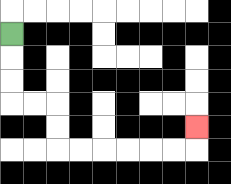{'start': '[0, 1]', 'end': '[8, 5]', 'path_directions': 'D,D,D,R,R,D,D,R,R,R,R,R,R,U', 'path_coordinates': '[[0, 1], [0, 2], [0, 3], [0, 4], [1, 4], [2, 4], [2, 5], [2, 6], [3, 6], [4, 6], [5, 6], [6, 6], [7, 6], [8, 6], [8, 5]]'}